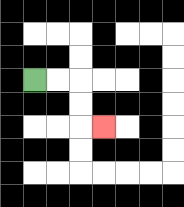{'start': '[1, 3]', 'end': '[4, 5]', 'path_directions': 'R,R,D,D,R', 'path_coordinates': '[[1, 3], [2, 3], [3, 3], [3, 4], [3, 5], [4, 5]]'}